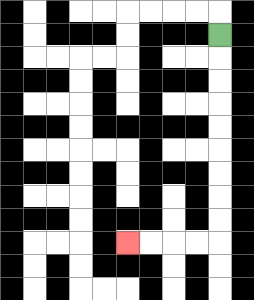{'start': '[9, 1]', 'end': '[5, 10]', 'path_directions': 'D,D,D,D,D,D,D,D,D,L,L,L,L', 'path_coordinates': '[[9, 1], [9, 2], [9, 3], [9, 4], [9, 5], [9, 6], [9, 7], [9, 8], [9, 9], [9, 10], [8, 10], [7, 10], [6, 10], [5, 10]]'}